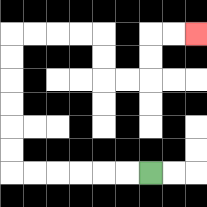{'start': '[6, 7]', 'end': '[8, 1]', 'path_directions': 'L,L,L,L,L,L,U,U,U,U,U,U,R,R,R,R,D,D,R,R,U,U,R,R', 'path_coordinates': '[[6, 7], [5, 7], [4, 7], [3, 7], [2, 7], [1, 7], [0, 7], [0, 6], [0, 5], [0, 4], [0, 3], [0, 2], [0, 1], [1, 1], [2, 1], [3, 1], [4, 1], [4, 2], [4, 3], [5, 3], [6, 3], [6, 2], [6, 1], [7, 1], [8, 1]]'}